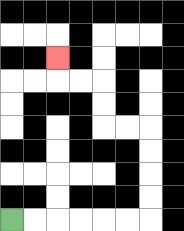{'start': '[0, 9]', 'end': '[2, 2]', 'path_directions': 'R,R,R,R,R,R,U,U,U,U,L,L,U,U,L,L,U', 'path_coordinates': '[[0, 9], [1, 9], [2, 9], [3, 9], [4, 9], [5, 9], [6, 9], [6, 8], [6, 7], [6, 6], [6, 5], [5, 5], [4, 5], [4, 4], [4, 3], [3, 3], [2, 3], [2, 2]]'}